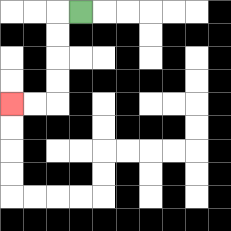{'start': '[3, 0]', 'end': '[0, 4]', 'path_directions': 'L,D,D,D,D,L,L', 'path_coordinates': '[[3, 0], [2, 0], [2, 1], [2, 2], [2, 3], [2, 4], [1, 4], [0, 4]]'}